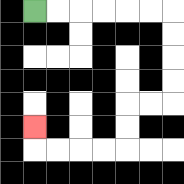{'start': '[1, 0]', 'end': '[1, 5]', 'path_directions': 'R,R,R,R,R,R,D,D,D,D,L,L,D,D,L,L,L,L,U', 'path_coordinates': '[[1, 0], [2, 0], [3, 0], [4, 0], [5, 0], [6, 0], [7, 0], [7, 1], [7, 2], [7, 3], [7, 4], [6, 4], [5, 4], [5, 5], [5, 6], [4, 6], [3, 6], [2, 6], [1, 6], [1, 5]]'}